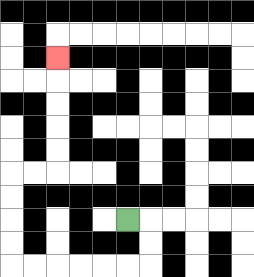{'start': '[5, 9]', 'end': '[2, 2]', 'path_directions': 'R,D,D,L,L,L,L,L,L,U,U,U,U,R,R,U,U,U,U,U', 'path_coordinates': '[[5, 9], [6, 9], [6, 10], [6, 11], [5, 11], [4, 11], [3, 11], [2, 11], [1, 11], [0, 11], [0, 10], [0, 9], [0, 8], [0, 7], [1, 7], [2, 7], [2, 6], [2, 5], [2, 4], [2, 3], [2, 2]]'}